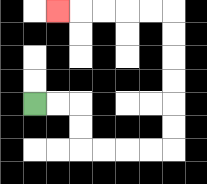{'start': '[1, 4]', 'end': '[2, 0]', 'path_directions': 'R,R,D,D,R,R,R,R,U,U,U,U,U,U,L,L,L,L,L', 'path_coordinates': '[[1, 4], [2, 4], [3, 4], [3, 5], [3, 6], [4, 6], [5, 6], [6, 6], [7, 6], [7, 5], [7, 4], [7, 3], [7, 2], [7, 1], [7, 0], [6, 0], [5, 0], [4, 0], [3, 0], [2, 0]]'}